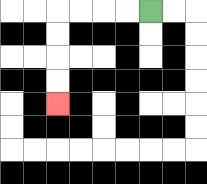{'start': '[6, 0]', 'end': '[2, 4]', 'path_directions': 'L,L,L,L,D,D,D,D', 'path_coordinates': '[[6, 0], [5, 0], [4, 0], [3, 0], [2, 0], [2, 1], [2, 2], [2, 3], [2, 4]]'}